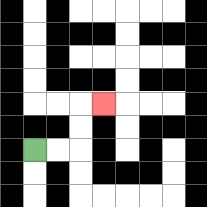{'start': '[1, 6]', 'end': '[4, 4]', 'path_directions': 'R,R,U,U,R', 'path_coordinates': '[[1, 6], [2, 6], [3, 6], [3, 5], [3, 4], [4, 4]]'}